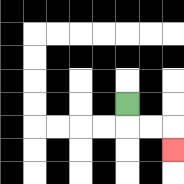{'start': '[5, 4]', 'end': '[7, 6]', 'path_directions': 'D,R,R,D', 'path_coordinates': '[[5, 4], [5, 5], [6, 5], [7, 5], [7, 6]]'}